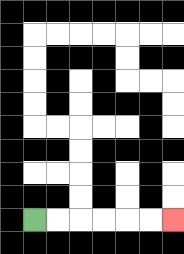{'start': '[1, 9]', 'end': '[7, 9]', 'path_directions': 'R,R,R,R,R,R', 'path_coordinates': '[[1, 9], [2, 9], [3, 9], [4, 9], [5, 9], [6, 9], [7, 9]]'}